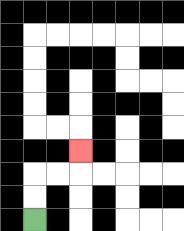{'start': '[1, 9]', 'end': '[3, 6]', 'path_directions': 'U,U,R,R,U', 'path_coordinates': '[[1, 9], [1, 8], [1, 7], [2, 7], [3, 7], [3, 6]]'}